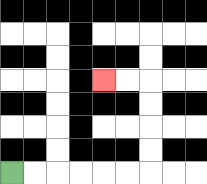{'start': '[0, 7]', 'end': '[4, 3]', 'path_directions': 'R,R,R,R,R,R,U,U,U,U,L,L', 'path_coordinates': '[[0, 7], [1, 7], [2, 7], [3, 7], [4, 7], [5, 7], [6, 7], [6, 6], [6, 5], [6, 4], [6, 3], [5, 3], [4, 3]]'}